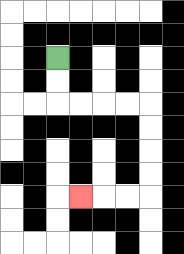{'start': '[2, 2]', 'end': '[3, 8]', 'path_directions': 'D,D,R,R,R,R,D,D,D,D,L,L,L', 'path_coordinates': '[[2, 2], [2, 3], [2, 4], [3, 4], [4, 4], [5, 4], [6, 4], [6, 5], [6, 6], [6, 7], [6, 8], [5, 8], [4, 8], [3, 8]]'}